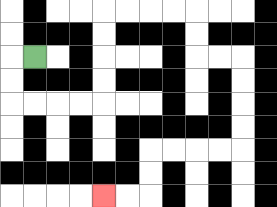{'start': '[1, 2]', 'end': '[4, 8]', 'path_directions': 'L,D,D,R,R,R,R,U,U,U,U,R,R,R,R,D,D,R,R,D,D,D,D,L,L,L,L,D,D,L,L', 'path_coordinates': '[[1, 2], [0, 2], [0, 3], [0, 4], [1, 4], [2, 4], [3, 4], [4, 4], [4, 3], [4, 2], [4, 1], [4, 0], [5, 0], [6, 0], [7, 0], [8, 0], [8, 1], [8, 2], [9, 2], [10, 2], [10, 3], [10, 4], [10, 5], [10, 6], [9, 6], [8, 6], [7, 6], [6, 6], [6, 7], [6, 8], [5, 8], [4, 8]]'}